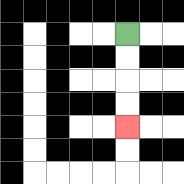{'start': '[5, 1]', 'end': '[5, 5]', 'path_directions': 'D,D,D,D', 'path_coordinates': '[[5, 1], [5, 2], [5, 3], [5, 4], [5, 5]]'}